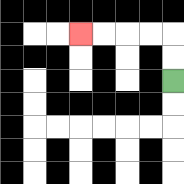{'start': '[7, 3]', 'end': '[3, 1]', 'path_directions': 'U,U,L,L,L,L', 'path_coordinates': '[[7, 3], [7, 2], [7, 1], [6, 1], [5, 1], [4, 1], [3, 1]]'}